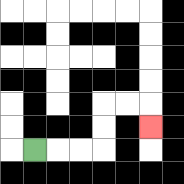{'start': '[1, 6]', 'end': '[6, 5]', 'path_directions': 'R,R,R,U,U,R,R,D', 'path_coordinates': '[[1, 6], [2, 6], [3, 6], [4, 6], [4, 5], [4, 4], [5, 4], [6, 4], [6, 5]]'}